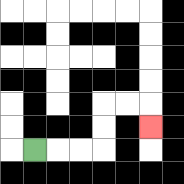{'start': '[1, 6]', 'end': '[6, 5]', 'path_directions': 'R,R,R,U,U,R,R,D', 'path_coordinates': '[[1, 6], [2, 6], [3, 6], [4, 6], [4, 5], [4, 4], [5, 4], [6, 4], [6, 5]]'}